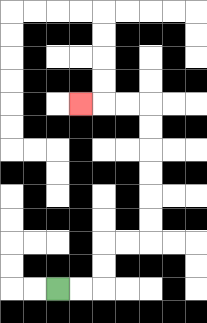{'start': '[2, 12]', 'end': '[3, 4]', 'path_directions': 'R,R,U,U,R,R,U,U,U,U,U,U,L,L,L', 'path_coordinates': '[[2, 12], [3, 12], [4, 12], [4, 11], [4, 10], [5, 10], [6, 10], [6, 9], [6, 8], [6, 7], [6, 6], [6, 5], [6, 4], [5, 4], [4, 4], [3, 4]]'}